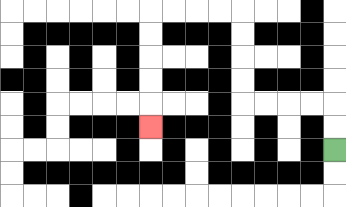{'start': '[14, 6]', 'end': '[6, 5]', 'path_directions': 'U,U,L,L,L,L,U,U,U,U,L,L,L,L,D,D,D,D,D', 'path_coordinates': '[[14, 6], [14, 5], [14, 4], [13, 4], [12, 4], [11, 4], [10, 4], [10, 3], [10, 2], [10, 1], [10, 0], [9, 0], [8, 0], [7, 0], [6, 0], [6, 1], [6, 2], [6, 3], [6, 4], [6, 5]]'}